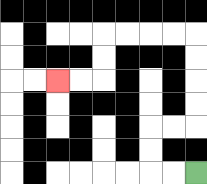{'start': '[8, 7]', 'end': '[2, 3]', 'path_directions': 'L,L,U,U,R,R,U,U,U,U,L,L,L,L,D,D,L,L', 'path_coordinates': '[[8, 7], [7, 7], [6, 7], [6, 6], [6, 5], [7, 5], [8, 5], [8, 4], [8, 3], [8, 2], [8, 1], [7, 1], [6, 1], [5, 1], [4, 1], [4, 2], [4, 3], [3, 3], [2, 3]]'}